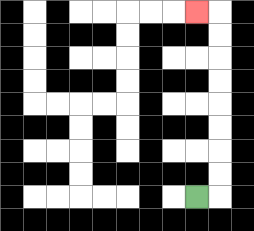{'start': '[8, 8]', 'end': '[8, 0]', 'path_directions': 'R,U,U,U,U,U,U,U,U,L', 'path_coordinates': '[[8, 8], [9, 8], [9, 7], [9, 6], [9, 5], [9, 4], [9, 3], [9, 2], [9, 1], [9, 0], [8, 0]]'}